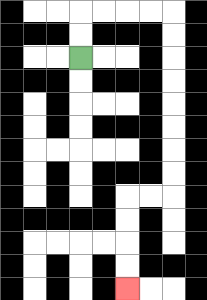{'start': '[3, 2]', 'end': '[5, 12]', 'path_directions': 'U,U,R,R,R,R,D,D,D,D,D,D,D,D,L,L,D,D,D,D', 'path_coordinates': '[[3, 2], [3, 1], [3, 0], [4, 0], [5, 0], [6, 0], [7, 0], [7, 1], [7, 2], [7, 3], [7, 4], [7, 5], [7, 6], [7, 7], [7, 8], [6, 8], [5, 8], [5, 9], [5, 10], [5, 11], [5, 12]]'}